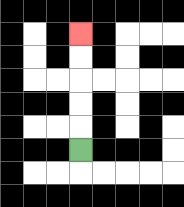{'start': '[3, 6]', 'end': '[3, 1]', 'path_directions': 'U,U,U,U,U', 'path_coordinates': '[[3, 6], [3, 5], [3, 4], [3, 3], [3, 2], [3, 1]]'}